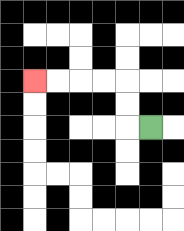{'start': '[6, 5]', 'end': '[1, 3]', 'path_directions': 'L,U,U,L,L,L,L', 'path_coordinates': '[[6, 5], [5, 5], [5, 4], [5, 3], [4, 3], [3, 3], [2, 3], [1, 3]]'}